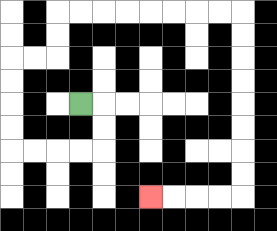{'start': '[3, 4]', 'end': '[6, 8]', 'path_directions': 'R,D,D,L,L,L,L,U,U,U,U,R,R,U,U,R,R,R,R,R,R,R,R,D,D,D,D,D,D,D,D,L,L,L,L', 'path_coordinates': '[[3, 4], [4, 4], [4, 5], [4, 6], [3, 6], [2, 6], [1, 6], [0, 6], [0, 5], [0, 4], [0, 3], [0, 2], [1, 2], [2, 2], [2, 1], [2, 0], [3, 0], [4, 0], [5, 0], [6, 0], [7, 0], [8, 0], [9, 0], [10, 0], [10, 1], [10, 2], [10, 3], [10, 4], [10, 5], [10, 6], [10, 7], [10, 8], [9, 8], [8, 8], [7, 8], [6, 8]]'}